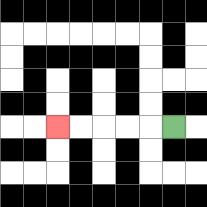{'start': '[7, 5]', 'end': '[2, 5]', 'path_directions': 'L,L,L,L,L', 'path_coordinates': '[[7, 5], [6, 5], [5, 5], [4, 5], [3, 5], [2, 5]]'}